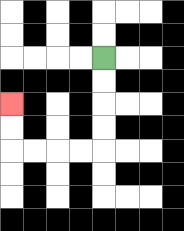{'start': '[4, 2]', 'end': '[0, 4]', 'path_directions': 'D,D,D,D,L,L,L,L,U,U', 'path_coordinates': '[[4, 2], [4, 3], [4, 4], [4, 5], [4, 6], [3, 6], [2, 6], [1, 6], [0, 6], [0, 5], [0, 4]]'}